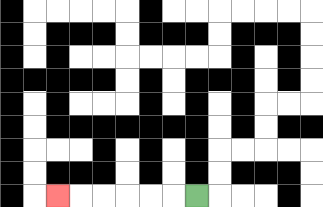{'start': '[8, 8]', 'end': '[2, 8]', 'path_directions': 'L,L,L,L,L,L', 'path_coordinates': '[[8, 8], [7, 8], [6, 8], [5, 8], [4, 8], [3, 8], [2, 8]]'}